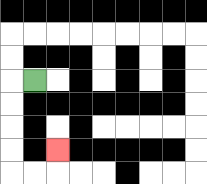{'start': '[1, 3]', 'end': '[2, 6]', 'path_directions': 'L,D,D,D,D,R,R,U', 'path_coordinates': '[[1, 3], [0, 3], [0, 4], [0, 5], [0, 6], [0, 7], [1, 7], [2, 7], [2, 6]]'}